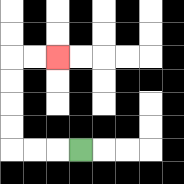{'start': '[3, 6]', 'end': '[2, 2]', 'path_directions': 'L,L,L,U,U,U,U,R,R', 'path_coordinates': '[[3, 6], [2, 6], [1, 6], [0, 6], [0, 5], [0, 4], [0, 3], [0, 2], [1, 2], [2, 2]]'}